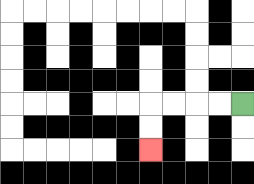{'start': '[10, 4]', 'end': '[6, 6]', 'path_directions': 'L,L,L,L,D,D', 'path_coordinates': '[[10, 4], [9, 4], [8, 4], [7, 4], [6, 4], [6, 5], [6, 6]]'}